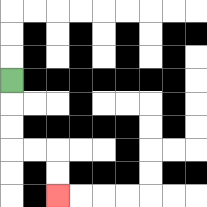{'start': '[0, 3]', 'end': '[2, 8]', 'path_directions': 'D,D,D,R,R,D,D', 'path_coordinates': '[[0, 3], [0, 4], [0, 5], [0, 6], [1, 6], [2, 6], [2, 7], [2, 8]]'}